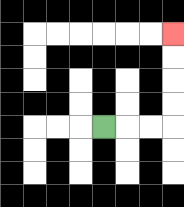{'start': '[4, 5]', 'end': '[7, 1]', 'path_directions': 'R,R,R,U,U,U,U', 'path_coordinates': '[[4, 5], [5, 5], [6, 5], [7, 5], [7, 4], [7, 3], [7, 2], [7, 1]]'}